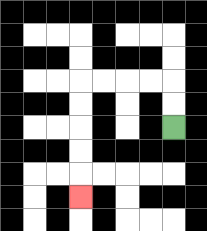{'start': '[7, 5]', 'end': '[3, 8]', 'path_directions': 'U,U,L,L,L,L,D,D,D,D,D', 'path_coordinates': '[[7, 5], [7, 4], [7, 3], [6, 3], [5, 3], [4, 3], [3, 3], [3, 4], [3, 5], [3, 6], [3, 7], [3, 8]]'}